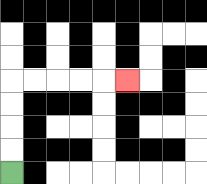{'start': '[0, 7]', 'end': '[5, 3]', 'path_directions': 'U,U,U,U,R,R,R,R,R', 'path_coordinates': '[[0, 7], [0, 6], [0, 5], [0, 4], [0, 3], [1, 3], [2, 3], [3, 3], [4, 3], [5, 3]]'}